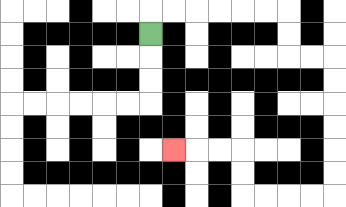{'start': '[6, 1]', 'end': '[7, 6]', 'path_directions': 'U,R,R,R,R,R,R,D,D,R,R,D,D,D,D,D,D,L,L,L,L,U,U,L,L,L', 'path_coordinates': '[[6, 1], [6, 0], [7, 0], [8, 0], [9, 0], [10, 0], [11, 0], [12, 0], [12, 1], [12, 2], [13, 2], [14, 2], [14, 3], [14, 4], [14, 5], [14, 6], [14, 7], [14, 8], [13, 8], [12, 8], [11, 8], [10, 8], [10, 7], [10, 6], [9, 6], [8, 6], [7, 6]]'}